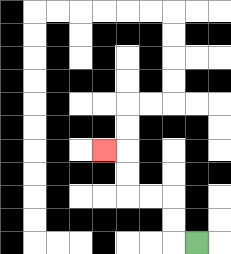{'start': '[8, 10]', 'end': '[4, 6]', 'path_directions': 'L,U,U,L,L,U,U,L', 'path_coordinates': '[[8, 10], [7, 10], [7, 9], [7, 8], [6, 8], [5, 8], [5, 7], [5, 6], [4, 6]]'}